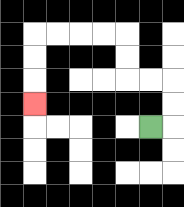{'start': '[6, 5]', 'end': '[1, 4]', 'path_directions': 'R,U,U,L,L,U,U,L,L,L,L,D,D,D', 'path_coordinates': '[[6, 5], [7, 5], [7, 4], [7, 3], [6, 3], [5, 3], [5, 2], [5, 1], [4, 1], [3, 1], [2, 1], [1, 1], [1, 2], [1, 3], [1, 4]]'}